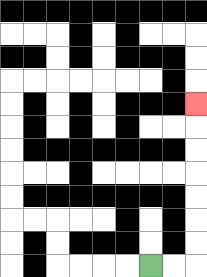{'start': '[6, 11]', 'end': '[8, 4]', 'path_directions': 'R,R,U,U,U,U,U,U,U', 'path_coordinates': '[[6, 11], [7, 11], [8, 11], [8, 10], [8, 9], [8, 8], [8, 7], [8, 6], [8, 5], [8, 4]]'}